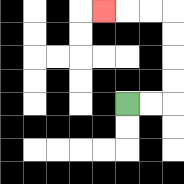{'start': '[5, 4]', 'end': '[4, 0]', 'path_directions': 'R,R,U,U,U,U,L,L,L', 'path_coordinates': '[[5, 4], [6, 4], [7, 4], [7, 3], [7, 2], [7, 1], [7, 0], [6, 0], [5, 0], [4, 0]]'}